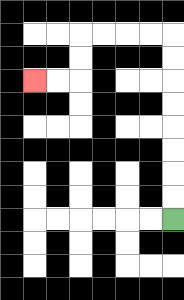{'start': '[7, 9]', 'end': '[1, 3]', 'path_directions': 'U,U,U,U,U,U,U,U,L,L,L,L,D,D,L,L', 'path_coordinates': '[[7, 9], [7, 8], [7, 7], [7, 6], [7, 5], [7, 4], [7, 3], [7, 2], [7, 1], [6, 1], [5, 1], [4, 1], [3, 1], [3, 2], [3, 3], [2, 3], [1, 3]]'}